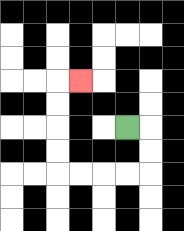{'start': '[5, 5]', 'end': '[3, 3]', 'path_directions': 'R,D,D,L,L,L,L,U,U,U,U,R', 'path_coordinates': '[[5, 5], [6, 5], [6, 6], [6, 7], [5, 7], [4, 7], [3, 7], [2, 7], [2, 6], [2, 5], [2, 4], [2, 3], [3, 3]]'}